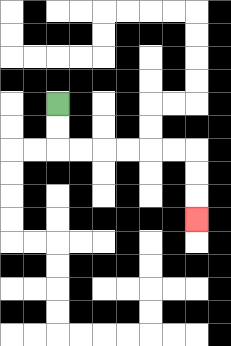{'start': '[2, 4]', 'end': '[8, 9]', 'path_directions': 'D,D,R,R,R,R,R,R,D,D,D', 'path_coordinates': '[[2, 4], [2, 5], [2, 6], [3, 6], [4, 6], [5, 6], [6, 6], [7, 6], [8, 6], [8, 7], [8, 8], [8, 9]]'}